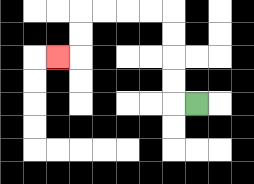{'start': '[8, 4]', 'end': '[2, 2]', 'path_directions': 'L,U,U,U,U,L,L,L,L,D,D,L', 'path_coordinates': '[[8, 4], [7, 4], [7, 3], [7, 2], [7, 1], [7, 0], [6, 0], [5, 0], [4, 0], [3, 0], [3, 1], [3, 2], [2, 2]]'}